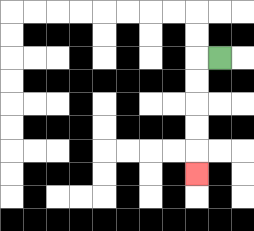{'start': '[9, 2]', 'end': '[8, 7]', 'path_directions': 'L,D,D,D,D,D', 'path_coordinates': '[[9, 2], [8, 2], [8, 3], [8, 4], [8, 5], [8, 6], [8, 7]]'}